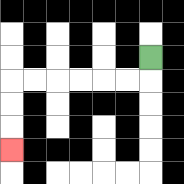{'start': '[6, 2]', 'end': '[0, 6]', 'path_directions': 'D,L,L,L,L,L,L,D,D,D', 'path_coordinates': '[[6, 2], [6, 3], [5, 3], [4, 3], [3, 3], [2, 3], [1, 3], [0, 3], [0, 4], [0, 5], [0, 6]]'}